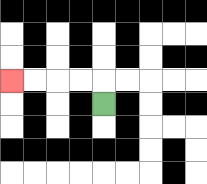{'start': '[4, 4]', 'end': '[0, 3]', 'path_directions': 'U,L,L,L,L', 'path_coordinates': '[[4, 4], [4, 3], [3, 3], [2, 3], [1, 3], [0, 3]]'}